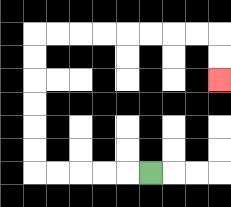{'start': '[6, 7]', 'end': '[9, 3]', 'path_directions': 'L,L,L,L,L,U,U,U,U,U,U,R,R,R,R,R,R,R,R,D,D', 'path_coordinates': '[[6, 7], [5, 7], [4, 7], [3, 7], [2, 7], [1, 7], [1, 6], [1, 5], [1, 4], [1, 3], [1, 2], [1, 1], [2, 1], [3, 1], [4, 1], [5, 1], [6, 1], [7, 1], [8, 1], [9, 1], [9, 2], [9, 3]]'}